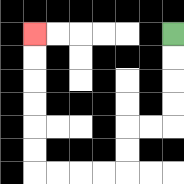{'start': '[7, 1]', 'end': '[1, 1]', 'path_directions': 'D,D,D,D,L,L,D,D,L,L,L,L,U,U,U,U,U,U', 'path_coordinates': '[[7, 1], [7, 2], [7, 3], [7, 4], [7, 5], [6, 5], [5, 5], [5, 6], [5, 7], [4, 7], [3, 7], [2, 7], [1, 7], [1, 6], [1, 5], [1, 4], [1, 3], [1, 2], [1, 1]]'}